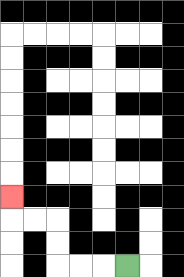{'start': '[5, 11]', 'end': '[0, 8]', 'path_directions': 'L,L,L,U,U,L,L,U', 'path_coordinates': '[[5, 11], [4, 11], [3, 11], [2, 11], [2, 10], [2, 9], [1, 9], [0, 9], [0, 8]]'}